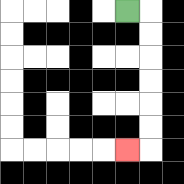{'start': '[5, 0]', 'end': '[5, 6]', 'path_directions': 'R,D,D,D,D,D,D,L', 'path_coordinates': '[[5, 0], [6, 0], [6, 1], [6, 2], [6, 3], [6, 4], [6, 5], [6, 6], [5, 6]]'}